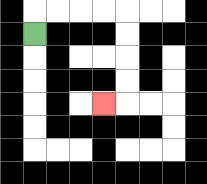{'start': '[1, 1]', 'end': '[4, 4]', 'path_directions': 'U,R,R,R,R,D,D,D,D,L', 'path_coordinates': '[[1, 1], [1, 0], [2, 0], [3, 0], [4, 0], [5, 0], [5, 1], [5, 2], [5, 3], [5, 4], [4, 4]]'}